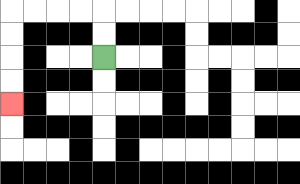{'start': '[4, 2]', 'end': '[0, 4]', 'path_directions': 'U,U,L,L,L,L,D,D,D,D', 'path_coordinates': '[[4, 2], [4, 1], [4, 0], [3, 0], [2, 0], [1, 0], [0, 0], [0, 1], [0, 2], [0, 3], [0, 4]]'}